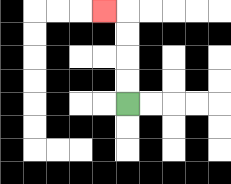{'start': '[5, 4]', 'end': '[4, 0]', 'path_directions': 'U,U,U,U,L', 'path_coordinates': '[[5, 4], [5, 3], [5, 2], [5, 1], [5, 0], [4, 0]]'}